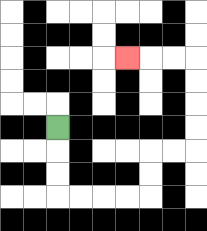{'start': '[2, 5]', 'end': '[5, 2]', 'path_directions': 'D,D,D,R,R,R,R,U,U,R,R,U,U,U,U,L,L,L', 'path_coordinates': '[[2, 5], [2, 6], [2, 7], [2, 8], [3, 8], [4, 8], [5, 8], [6, 8], [6, 7], [6, 6], [7, 6], [8, 6], [8, 5], [8, 4], [8, 3], [8, 2], [7, 2], [6, 2], [5, 2]]'}